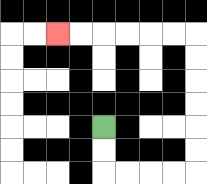{'start': '[4, 5]', 'end': '[2, 1]', 'path_directions': 'D,D,R,R,R,R,U,U,U,U,U,U,L,L,L,L,L,L', 'path_coordinates': '[[4, 5], [4, 6], [4, 7], [5, 7], [6, 7], [7, 7], [8, 7], [8, 6], [8, 5], [8, 4], [8, 3], [8, 2], [8, 1], [7, 1], [6, 1], [5, 1], [4, 1], [3, 1], [2, 1]]'}